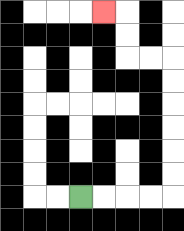{'start': '[3, 8]', 'end': '[4, 0]', 'path_directions': 'R,R,R,R,U,U,U,U,U,U,L,L,U,U,L', 'path_coordinates': '[[3, 8], [4, 8], [5, 8], [6, 8], [7, 8], [7, 7], [7, 6], [7, 5], [7, 4], [7, 3], [7, 2], [6, 2], [5, 2], [5, 1], [5, 0], [4, 0]]'}